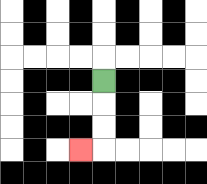{'start': '[4, 3]', 'end': '[3, 6]', 'path_directions': 'D,D,D,L', 'path_coordinates': '[[4, 3], [4, 4], [4, 5], [4, 6], [3, 6]]'}